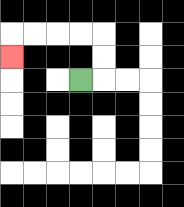{'start': '[3, 3]', 'end': '[0, 2]', 'path_directions': 'R,U,U,L,L,L,L,D', 'path_coordinates': '[[3, 3], [4, 3], [4, 2], [4, 1], [3, 1], [2, 1], [1, 1], [0, 1], [0, 2]]'}